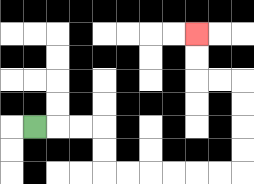{'start': '[1, 5]', 'end': '[8, 1]', 'path_directions': 'R,R,R,D,D,R,R,R,R,R,R,U,U,U,U,L,L,U,U', 'path_coordinates': '[[1, 5], [2, 5], [3, 5], [4, 5], [4, 6], [4, 7], [5, 7], [6, 7], [7, 7], [8, 7], [9, 7], [10, 7], [10, 6], [10, 5], [10, 4], [10, 3], [9, 3], [8, 3], [8, 2], [8, 1]]'}